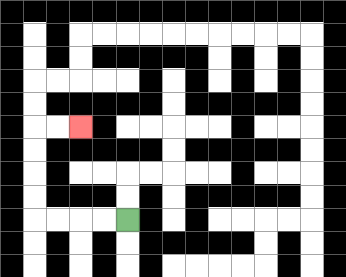{'start': '[5, 9]', 'end': '[3, 5]', 'path_directions': 'L,L,L,L,U,U,U,U,R,R', 'path_coordinates': '[[5, 9], [4, 9], [3, 9], [2, 9], [1, 9], [1, 8], [1, 7], [1, 6], [1, 5], [2, 5], [3, 5]]'}